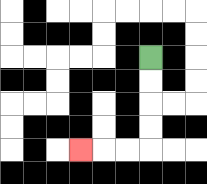{'start': '[6, 2]', 'end': '[3, 6]', 'path_directions': 'D,D,D,D,L,L,L', 'path_coordinates': '[[6, 2], [6, 3], [6, 4], [6, 5], [6, 6], [5, 6], [4, 6], [3, 6]]'}